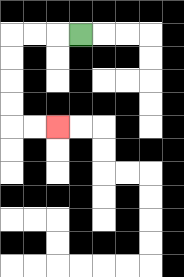{'start': '[3, 1]', 'end': '[2, 5]', 'path_directions': 'L,L,L,D,D,D,D,R,R', 'path_coordinates': '[[3, 1], [2, 1], [1, 1], [0, 1], [0, 2], [0, 3], [0, 4], [0, 5], [1, 5], [2, 5]]'}